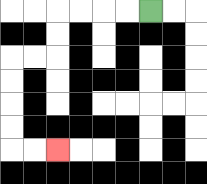{'start': '[6, 0]', 'end': '[2, 6]', 'path_directions': 'L,L,L,L,D,D,L,L,D,D,D,D,R,R', 'path_coordinates': '[[6, 0], [5, 0], [4, 0], [3, 0], [2, 0], [2, 1], [2, 2], [1, 2], [0, 2], [0, 3], [0, 4], [0, 5], [0, 6], [1, 6], [2, 6]]'}